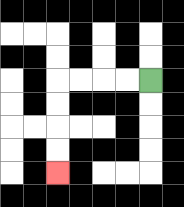{'start': '[6, 3]', 'end': '[2, 7]', 'path_directions': 'L,L,L,L,D,D,D,D', 'path_coordinates': '[[6, 3], [5, 3], [4, 3], [3, 3], [2, 3], [2, 4], [2, 5], [2, 6], [2, 7]]'}